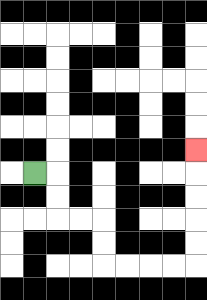{'start': '[1, 7]', 'end': '[8, 6]', 'path_directions': 'R,D,D,R,R,D,D,R,R,R,R,U,U,U,U,U', 'path_coordinates': '[[1, 7], [2, 7], [2, 8], [2, 9], [3, 9], [4, 9], [4, 10], [4, 11], [5, 11], [6, 11], [7, 11], [8, 11], [8, 10], [8, 9], [8, 8], [8, 7], [8, 6]]'}